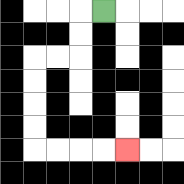{'start': '[4, 0]', 'end': '[5, 6]', 'path_directions': 'L,D,D,L,L,D,D,D,D,R,R,R,R', 'path_coordinates': '[[4, 0], [3, 0], [3, 1], [3, 2], [2, 2], [1, 2], [1, 3], [1, 4], [1, 5], [1, 6], [2, 6], [3, 6], [4, 6], [5, 6]]'}